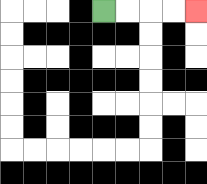{'start': '[4, 0]', 'end': '[8, 0]', 'path_directions': 'R,R,R,R', 'path_coordinates': '[[4, 0], [5, 0], [6, 0], [7, 0], [8, 0]]'}